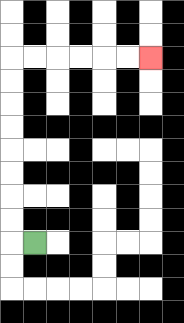{'start': '[1, 10]', 'end': '[6, 2]', 'path_directions': 'L,U,U,U,U,U,U,U,U,R,R,R,R,R,R', 'path_coordinates': '[[1, 10], [0, 10], [0, 9], [0, 8], [0, 7], [0, 6], [0, 5], [0, 4], [0, 3], [0, 2], [1, 2], [2, 2], [3, 2], [4, 2], [5, 2], [6, 2]]'}